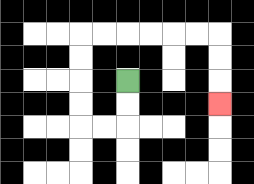{'start': '[5, 3]', 'end': '[9, 4]', 'path_directions': 'D,D,L,L,U,U,U,U,R,R,R,R,R,R,D,D,D', 'path_coordinates': '[[5, 3], [5, 4], [5, 5], [4, 5], [3, 5], [3, 4], [3, 3], [3, 2], [3, 1], [4, 1], [5, 1], [6, 1], [7, 1], [8, 1], [9, 1], [9, 2], [9, 3], [9, 4]]'}